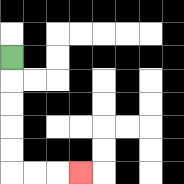{'start': '[0, 2]', 'end': '[3, 7]', 'path_directions': 'D,D,D,D,D,R,R,R', 'path_coordinates': '[[0, 2], [0, 3], [0, 4], [0, 5], [0, 6], [0, 7], [1, 7], [2, 7], [3, 7]]'}